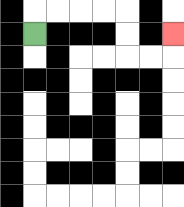{'start': '[1, 1]', 'end': '[7, 1]', 'path_directions': 'U,R,R,R,R,D,D,R,R,U', 'path_coordinates': '[[1, 1], [1, 0], [2, 0], [3, 0], [4, 0], [5, 0], [5, 1], [5, 2], [6, 2], [7, 2], [7, 1]]'}